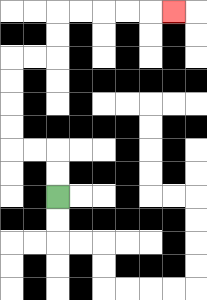{'start': '[2, 8]', 'end': '[7, 0]', 'path_directions': 'U,U,L,L,U,U,U,U,R,R,U,U,R,R,R,R,R', 'path_coordinates': '[[2, 8], [2, 7], [2, 6], [1, 6], [0, 6], [0, 5], [0, 4], [0, 3], [0, 2], [1, 2], [2, 2], [2, 1], [2, 0], [3, 0], [4, 0], [5, 0], [6, 0], [7, 0]]'}